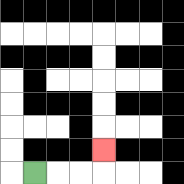{'start': '[1, 7]', 'end': '[4, 6]', 'path_directions': 'R,R,R,U', 'path_coordinates': '[[1, 7], [2, 7], [3, 7], [4, 7], [4, 6]]'}